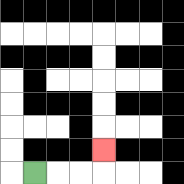{'start': '[1, 7]', 'end': '[4, 6]', 'path_directions': 'R,R,R,U', 'path_coordinates': '[[1, 7], [2, 7], [3, 7], [4, 7], [4, 6]]'}